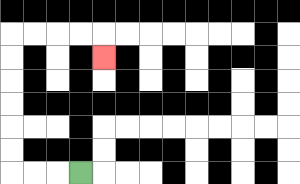{'start': '[3, 7]', 'end': '[4, 2]', 'path_directions': 'L,L,L,U,U,U,U,U,U,R,R,R,R,D', 'path_coordinates': '[[3, 7], [2, 7], [1, 7], [0, 7], [0, 6], [0, 5], [0, 4], [0, 3], [0, 2], [0, 1], [1, 1], [2, 1], [3, 1], [4, 1], [4, 2]]'}